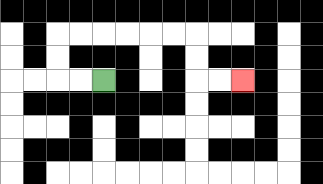{'start': '[4, 3]', 'end': '[10, 3]', 'path_directions': 'L,L,U,U,R,R,R,R,R,R,D,D,R,R', 'path_coordinates': '[[4, 3], [3, 3], [2, 3], [2, 2], [2, 1], [3, 1], [4, 1], [5, 1], [6, 1], [7, 1], [8, 1], [8, 2], [8, 3], [9, 3], [10, 3]]'}